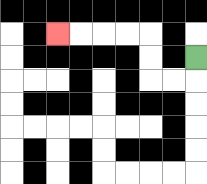{'start': '[8, 2]', 'end': '[2, 1]', 'path_directions': 'D,L,L,U,U,L,L,L,L', 'path_coordinates': '[[8, 2], [8, 3], [7, 3], [6, 3], [6, 2], [6, 1], [5, 1], [4, 1], [3, 1], [2, 1]]'}